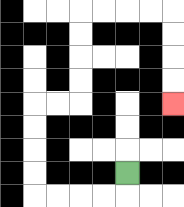{'start': '[5, 7]', 'end': '[7, 4]', 'path_directions': 'D,L,L,L,L,U,U,U,U,R,R,U,U,U,U,R,R,R,R,D,D,D,D', 'path_coordinates': '[[5, 7], [5, 8], [4, 8], [3, 8], [2, 8], [1, 8], [1, 7], [1, 6], [1, 5], [1, 4], [2, 4], [3, 4], [3, 3], [3, 2], [3, 1], [3, 0], [4, 0], [5, 0], [6, 0], [7, 0], [7, 1], [7, 2], [7, 3], [7, 4]]'}